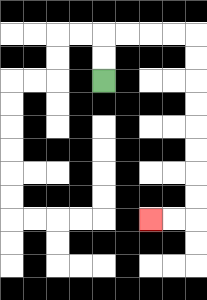{'start': '[4, 3]', 'end': '[6, 9]', 'path_directions': 'U,U,R,R,R,R,D,D,D,D,D,D,D,D,L,L', 'path_coordinates': '[[4, 3], [4, 2], [4, 1], [5, 1], [6, 1], [7, 1], [8, 1], [8, 2], [8, 3], [8, 4], [8, 5], [8, 6], [8, 7], [8, 8], [8, 9], [7, 9], [6, 9]]'}